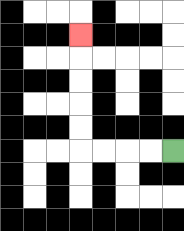{'start': '[7, 6]', 'end': '[3, 1]', 'path_directions': 'L,L,L,L,U,U,U,U,U', 'path_coordinates': '[[7, 6], [6, 6], [5, 6], [4, 6], [3, 6], [3, 5], [3, 4], [3, 3], [3, 2], [3, 1]]'}